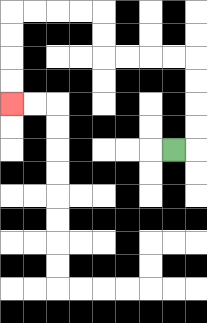{'start': '[7, 6]', 'end': '[0, 4]', 'path_directions': 'R,U,U,U,U,L,L,L,L,U,U,L,L,L,L,D,D,D,D', 'path_coordinates': '[[7, 6], [8, 6], [8, 5], [8, 4], [8, 3], [8, 2], [7, 2], [6, 2], [5, 2], [4, 2], [4, 1], [4, 0], [3, 0], [2, 0], [1, 0], [0, 0], [0, 1], [0, 2], [0, 3], [0, 4]]'}